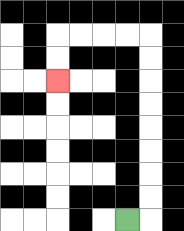{'start': '[5, 9]', 'end': '[2, 3]', 'path_directions': 'R,U,U,U,U,U,U,U,U,L,L,L,L,D,D', 'path_coordinates': '[[5, 9], [6, 9], [6, 8], [6, 7], [6, 6], [6, 5], [6, 4], [6, 3], [6, 2], [6, 1], [5, 1], [4, 1], [3, 1], [2, 1], [2, 2], [2, 3]]'}